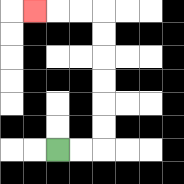{'start': '[2, 6]', 'end': '[1, 0]', 'path_directions': 'R,R,U,U,U,U,U,U,L,L,L', 'path_coordinates': '[[2, 6], [3, 6], [4, 6], [4, 5], [4, 4], [4, 3], [4, 2], [4, 1], [4, 0], [3, 0], [2, 0], [1, 0]]'}